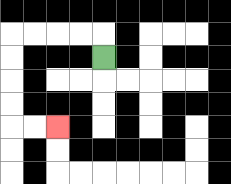{'start': '[4, 2]', 'end': '[2, 5]', 'path_directions': 'U,L,L,L,L,D,D,D,D,R,R', 'path_coordinates': '[[4, 2], [4, 1], [3, 1], [2, 1], [1, 1], [0, 1], [0, 2], [0, 3], [0, 4], [0, 5], [1, 5], [2, 5]]'}